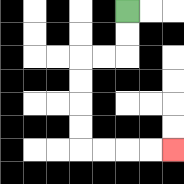{'start': '[5, 0]', 'end': '[7, 6]', 'path_directions': 'D,D,L,L,D,D,D,D,R,R,R,R', 'path_coordinates': '[[5, 0], [5, 1], [5, 2], [4, 2], [3, 2], [3, 3], [3, 4], [3, 5], [3, 6], [4, 6], [5, 6], [6, 6], [7, 6]]'}